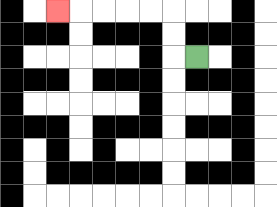{'start': '[8, 2]', 'end': '[2, 0]', 'path_directions': 'L,U,U,L,L,L,L,L', 'path_coordinates': '[[8, 2], [7, 2], [7, 1], [7, 0], [6, 0], [5, 0], [4, 0], [3, 0], [2, 0]]'}